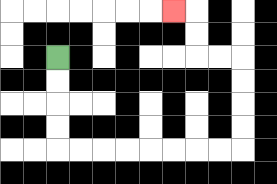{'start': '[2, 2]', 'end': '[7, 0]', 'path_directions': 'D,D,D,D,R,R,R,R,R,R,R,R,U,U,U,U,L,L,U,U,L', 'path_coordinates': '[[2, 2], [2, 3], [2, 4], [2, 5], [2, 6], [3, 6], [4, 6], [5, 6], [6, 6], [7, 6], [8, 6], [9, 6], [10, 6], [10, 5], [10, 4], [10, 3], [10, 2], [9, 2], [8, 2], [8, 1], [8, 0], [7, 0]]'}